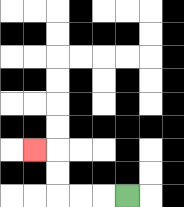{'start': '[5, 8]', 'end': '[1, 6]', 'path_directions': 'L,L,L,U,U,L', 'path_coordinates': '[[5, 8], [4, 8], [3, 8], [2, 8], [2, 7], [2, 6], [1, 6]]'}